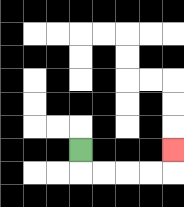{'start': '[3, 6]', 'end': '[7, 6]', 'path_directions': 'D,R,R,R,R,U', 'path_coordinates': '[[3, 6], [3, 7], [4, 7], [5, 7], [6, 7], [7, 7], [7, 6]]'}